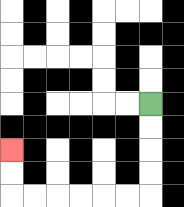{'start': '[6, 4]', 'end': '[0, 6]', 'path_directions': 'D,D,D,D,L,L,L,L,L,L,U,U', 'path_coordinates': '[[6, 4], [6, 5], [6, 6], [6, 7], [6, 8], [5, 8], [4, 8], [3, 8], [2, 8], [1, 8], [0, 8], [0, 7], [0, 6]]'}